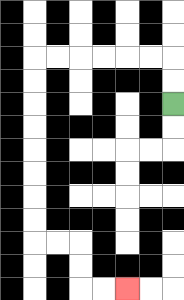{'start': '[7, 4]', 'end': '[5, 12]', 'path_directions': 'U,U,L,L,L,L,L,L,D,D,D,D,D,D,D,D,R,R,D,D,R,R', 'path_coordinates': '[[7, 4], [7, 3], [7, 2], [6, 2], [5, 2], [4, 2], [3, 2], [2, 2], [1, 2], [1, 3], [1, 4], [1, 5], [1, 6], [1, 7], [1, 8], [1, 9], [1, 10], [2, 10], [3, 10], [3, 11], [3, 12], [4, 12], [5, 12]]'}